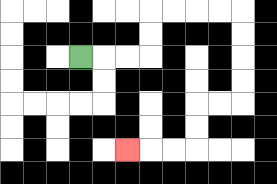{'start': '[3, 2]', 'end': '[5, 6]', 'path_directions': 'R,R,R,U,U,R,R,R,R,D,D,D,D,L,L,D,D,L,L,L', 'path_coordinates': '[[3, 2], [4, 2], [5, 2], [6, 2], [6, 1], [6, 0], [7, 0], [8, 0], [9, 0], [10, 0], [10, 1], [10, 2], [10, 3], [10, 4], [9, 4], [8, 4], [8, 5], [8, 6], [7, 6], [6, 6], [5, 6]]'}